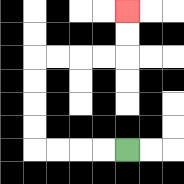{'start': '[5, 6]', 'end': '[5, 0]', 'path_directions': 'L,L,L,L,U,U,U,U,R,R,R,R,U,U', 'path_coordinates': '[[5, 6], [4, 6], [3, 6], [2, 6], [1, 6], [1, 5], [1, 4], [1, 3], [1, 2], [2, 2], [3, 2], [4, 2], [5, 2], [5, 1], [5, 0]]'}